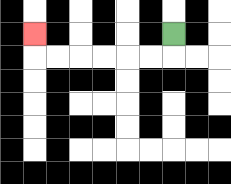{'start': '[7, 1]', 'end': '[1, 1]', 'path_directions': 'D,L,L,L,L,L,L,U', 'path_coordinates': '[[7, 1], [7, 2], [6, 2], [5, 2], [4, 2], [3, 2], [2, 2], [1, 2], [1, 1]]'}